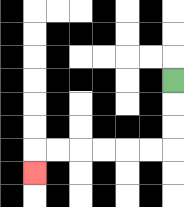{'start': '[7, 3]', 'end': '[1, 7]', 'path_directions': 'D,D,D,L,L,L,L,L,L,D', 'path_coordinates': '[[7, 3], [7, 4], [7, 5], [7, 6], [6, 6], [5, 6], [4, 6], [3, 6], [2, 6], [1, 6], [1, 7]]'}